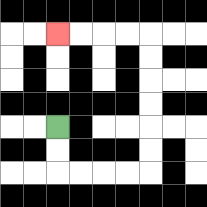{'start': '[2, 5]', 'end': '[2, 1]', 'path_directions': 'D,D,R,R,R,R,U,U,U,U,U,U,L,L,L,L', 'path_coordinates': '[[2, 5], [2, 6], [2, 7], [3, 7], [4, 7], [5, 7], [6, 7], [6, 6], [6, 5], [6, 4], [6, 3], [6, 2], [6, 1], [5, 1], [4, 1], [3, 1], [2, 1]]'}